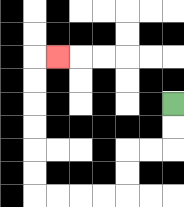{'start': '[7, 4]', 'end': '[2, 2]', 'path_directions': 'D,D,L,L,D,D,L,L,L,L,U,U,U,U,U,U,R', 'path_coordinates': '[[7, 4], [7, 5], [7, 6], [6, 6], [5, 6], [5, 7], [5, 8], [4, 8], [3, 8], [2, 8], [1, 8], [1, 7], [1, 6], [1, 5], [1, 4], [1, 3], [1, 2], [2, 2]]'}